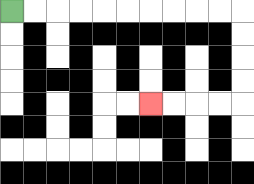{'start': '[0, 0]', 'end': '[6, 4]', 'path_directions': 'R,R,R,R,R,R,R,R,R,R,D,D,D,D,L,L,L,L', 'path_coordinates': '[[0, 0], [1, 0], [2, 0], [3, 0], [4, 0], [5, 0], [6, 0], [7, 0], [8, 0], [9, 0], [10, 0], [10, 1], [10, 2], [10, 3], [10, 4], [9, 4], [8, 4], [7, 4], [6, 4]]'}